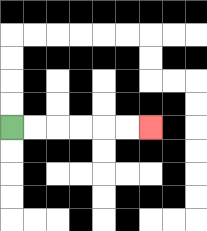{'start': '[0, 5]', 'end': '[6, 5]', 'path_directions': 'R,R,R,R,R,R', 'path_coordinates': '[[0, 5], [1, 5], [2, 5], [3, 5], [4, 5], [5, 5], [6, 5]]'}